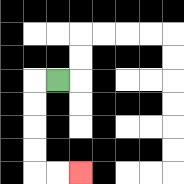{'start': '[2, 3]', 'end': '[3, 7]', 'path_directions': 'L,D,D,D,D,R,R', 'path_coordinates': '[[2, 3], [1, 3], [1, 4], [1, 5], [1, 6], [1, 7], [2, 7], [3, 7]]'}